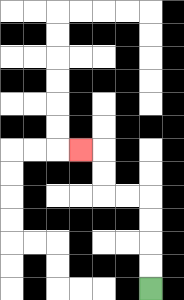{'start': '[6, 12]', 'end': '[3, 6]', 'path_directions': 'U,U,U,U,L,L,U,U,L', 'path_coordinates': '[[6, 12], [6, 11], [6, 10], [6, 9], [6, 8], [5, 8], [4, 8], [4, 7], [4, 6], [3, 6]]'}